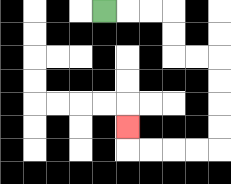{'start': '[4, 0]', 'end': '[5, 5]', 'path_directions': 'R,R,R,D,D,R,R,D,D,D,D,L,L,L,L,U', 'path_coordinates': '[[4, 0], [5, 0], [6, 0], [7, 0], [7, 1], [7, 2], [8, 2], [9, 2], [9, 3], [9, 4], [9, 5], [9, 6], [8, 6], [7, 6], [6, 6], [5, 6], [5, 5]]'}